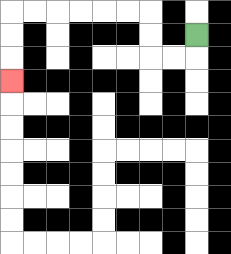{'start': '[8, 1]', 'end': '[0, 3]', 'path_directions': 'D,L,L,U,U,L,L,L,L,L,L,D,D,D', 'path_coordinates': '[[8, 1], [8, 2], [7, 2], [6, 2], [6, 1], [6, 0], [5, 0], [4, 0], [3, 0], [2, 0], [1, 0], [0, 0], [0, 1], [0, 2], [0, 3]]'}